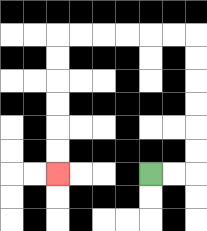{'start': '[6, 7]', 'end': '[2, 7]', 'path_directions': 'R,R,U,U,U,U,U,U,L,L,L,L,L,L,D,D,D,D,D,D', 'path_coordinates': '[[6, 7], [7, 7], [8, 7], [8, 6], [8, 5], [8, 4], [8, 3], [8, 2], [8, 1], [7, 1], [6, 1], [5, 1], [4, 1], [3, 1], [2, 1], [2, 2], [2, 3], [2, 4], [2, 5], [2, 6], [2, 7]]'}